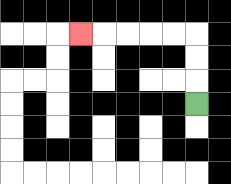{'start': '[8, 4]', 'end': '[3, 1]', 'path_directions': 'U,U,U,L,L,L,L,L', 'path_coordinates': '[[8, 4], [8, 3], [8, 2], [8, 1], [7, 1], [6, 1], [5, 1], [4, 1], [3, 1]]'}